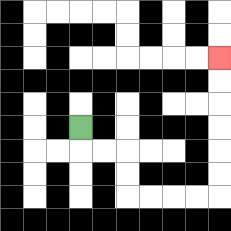{'start': '[3, 5]', 'end': '[9, 2]', 'path_directions': 'D,R,R,D,D,R,R,R,R,U,U,U,U,U,U', 'path_coordinates': '[[3, 5], [3, 6], [4, 6], [5, 6], [5, 7], [5, 8], [6, 8], [7, 8], [8, 8], [9, 8], [9, 7], [9, 6], [9, 5], [9, 4], [9, 3], [9, 2]]'}